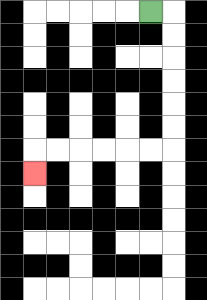{'start': '[6, 0]', 'end': '[1, 7]', 'path_directions': 'R,D,D,D,D,D,D,L,L,L,L,L,L,D', 'path_coordinates': '[[6, 0], [7, 0], [7, 1], [7, 2], [7, 3], [7, 4], [7, 5], [7, 6], [6, 6], [5, 6], [4, 6], [3, 6], [2, 6], [1, 6], [1, 7]]'}